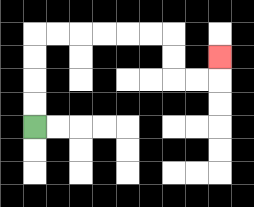{'start': '[1, 5]', 'end': '[9, 2]', 'path_directions': 'U,U,U,U,R,R,R,R,R,R,D,D,R,R,U', 'path_coordinates': '[[1, 5], [1, 4], [1, 3], [1, 2], [1, 1], [2, 1], [3, 1], [4, 1], [5, 1], [6, 1], [7, 1], [7, 2], [7, 3], [8, 3], [9, 3], [9, 2]]'}